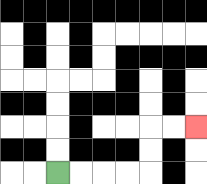{'start': '[2, 7]', 'end': '[8, 5]', 'path_directions': 'R,R,R,R,U,U,R,R', 'path_coordinates': '[[2, 7], [3, 7], [4, 7], [5, 7], [6, 7], [6, 6], [6, 5], [7, 5], [8, 5]]'}